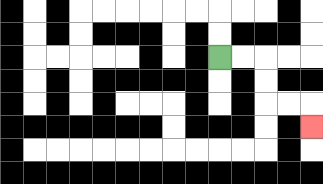{'start': '[9, 2]', 'end': '[13, 5]', 'path_directions': 'R,R,D,D,R,R,D', 'path_coordinates': '[[9, 2], [10, 2], [11, 2], [11, 3], [11, 4], [12, 4], [13, 4], [13, 5]]'}